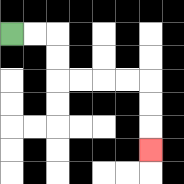{'start': '[0, 1]', 'end': '[6, 6]', 'path_directions': 'R,R,D,D,R,R,R,R,D,D,D', 'path_coordinates': '[[0, 1], [1, 1], [2, 1], [2, 2], [2, 3], [3, 3], [4, 3], [5, 3], [6, 3], [6, 4], [6, 5], [6, 6]]'}